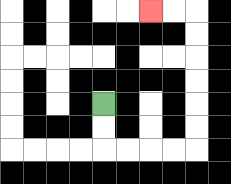{'start': '[4, 4]', 'end': '[6, 0]', 'path_directions': 'D,D,R,R,R,R,U,U,U,U,U,U,L,L', 'path_coordinates': '[[4, 4], [4, 5], [4, 6], [5, 6], [6, 6], [7, 6], [8, 6], [8, 5], [8, 4], [8, 3], [8, 2], [8, 1], [8, 0], [7, 0], [6, 0]]'}